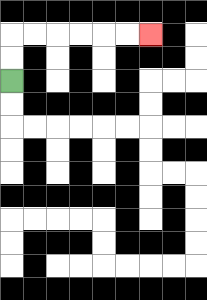{'start': '[0, 3]', 'end': '[6, 1]', 'path_directions': 'U,U,R,R,R,R,R,R', 'path_coordinates': '[[0, 3], [0, 2], [0, 1], [1, 1], [2, 1], [3, 1], [4, 1], [5, 1], [6, 1]]'}